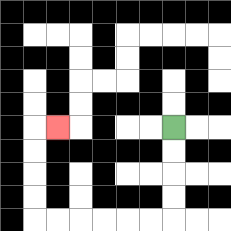{'start': '[7, 5]', 'end': '[2, 5]', 'path_directions': 'D,D,D,D,L,L,L,L,L,L,U,U,U,U,R', 'path_coordinates': '[[7, 5], [7, 6], [7, 7], [7, 8], [7, 9], [6, 9], [5, 9], [4, 9], [3, 9], [2, 9], [1, 9], [1, 8], [1, 7], [1, 6], [1, 5], [2, 5]]'}